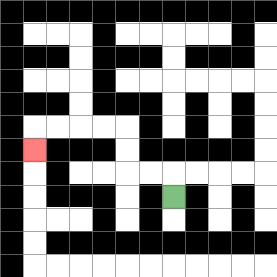{'start': '[7, 8]', 'end': '[1, 6]', 'path_directions': 'U,L,L,U,U,L,L,L,L,D', 'path_coordinates': '[[7, 8], [7, 7], [6, 7], [5, 7], [5, 6], [5, 5], [4, 5], [3, 5], [2, 5], [1, 5], [1, 6]]'}